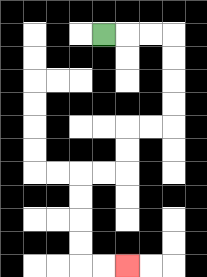{'start': '[4, 1]', 'end': '[5, 11]', 'path_directions': 'R,R,R,D,D,D,D,L,L,D,D,L,L,D,D,D,D,R,R', 'path_coordinates': '[[4, 1], [5, 1], [6, 1], [7, 1], [7, 2], [7, 3], [7, 4], [7, 5], [6, 5], [5, 5], [5, 6], [5, 7], [4, 7], [3, 7], [3, 8], [3, 9], [3, 10], [3, 11], [4, 11], [5, 11]]'}